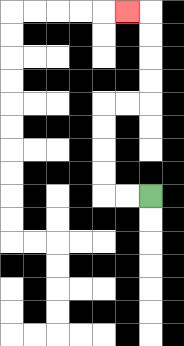{'start': '[6, 8]', 'end': '[5, 0]', 'path_directions': 'L,L,U,U,U,U,R,R,U,U,U,U,L', 'path_coordinates': '[[6, 8], [5, 8], [4, 8], [4, 7], [4, 6], [4, 5], [4, 4], [5, 4], [6, 4], [6, 3], [6, 2], [6, 1], [6, 0], [5, 0]]'}